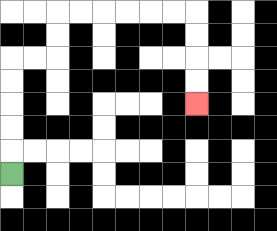{'start': '[0, 7]', 'end': '[8, 4]', 'path_directions': 'U,U,U,U,U,R,R,U,U,R,R,R,R,R,R,D,D,D,D', 'path_coordinates': '[[0, 7], [0, 6], [0, 5], [0, 4], [0, 3], [0, 2], [1, 2], [2, 2], [2, 1], [2, 0], [3, 0], [4, 0], [5, 0], [6, 0], [7, 0], [8, 0], [8, 1], [8, 2], [8, 3], [8, 4]]'}